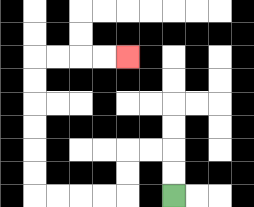{'start': '[7, 8]', 'end': '[5, 2]', 'path_directions': 'U,U,L,L,D,D,L,L,L,L,U,U,U,U,U,U,R,R,R,R', 'path_coordinates': '[[7, 8], [7, 7], [7, 6], [6, 6], [5, 6], [5, 7], [5, 8], [4, 8], [3, 8], [2, 8], [1, 8], [1, 7], [1, 6], [1, 5], [1, 4], [1, 3], [1, 2], [2, 2], [3, 2], [4, 2], [5, 2]]'}